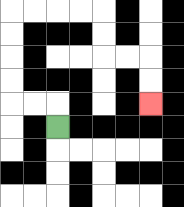{'start': '[2, 5]', 'end': '[6, 4]', 'path_directions': 'U,L,L,U,U,U,U,R,R,R,R,D,D,R,R,D,D', 'path_coordinates': '[[2, 5], [2, 4], [1, 4], [0, 4], [0, 3], [0, 2], [0, 1], [0, 0], [1, 0], [2, 0], [3, 0], [4, 0], [4, 1], [4, 2], [5, 2], [6, 2], [6, 3], [6, 4]]'}